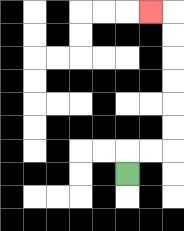{'start': '[5, 7]', 'end': '[6, 0]', 'path_directions': 'U,R,R,U,U,U,U,U,U,L', 'path_coordinates': '[[5, 7], [5, 6], [6, 6], [7, 6], [7, 5], [7, 4], [7, 3], [7, 2], [7, 1], [7, 0], [6, 0]]'}